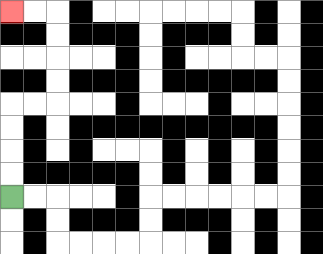{'start': '[0, 8]', 'end': '[0, 0]', 'path_directions': 'U,U,U,U,R,R,U,U,U,U,L,L', 'path_coordinates': '[[0, 8], [0, 7], [0, 6], [0, 5], [0, 4], [1, 4], [2, 4], [2, 3], [2, 2], [2, 1], [2, 0], [1, 0], [0, 0]]'}